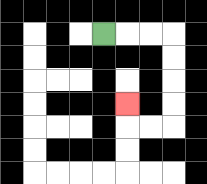{'start': '[4, 1]', 'end': '[5, 4]', 'path_directions': 'R,R,R,D,D,D,D,L,L,U', 'path_coordinates': '[[4, 1], [5, 1], [6, 1], [7, 1], [7, 2], [7, 3], [7, 4], [7, 5], [6, 5], [5, 5], [5, 4]]'}